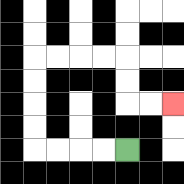{'start': '[5, 6]', 'end': '[7, 4]', 'path_directions': 'L,L,L,L,U,U,U,U,R,R,R,R,D,D,R,R', 'path_coordinates': '[[5, 6], [4, 6], [3, 6], [2, 6], [1, 6], [1, 5], [1, 4], [1, 3], [1, 2], [2, 2], [3, 2], [4, 2], [5, 2], [5, 3], [5, 4], [6, 4], [7, 4]]'}